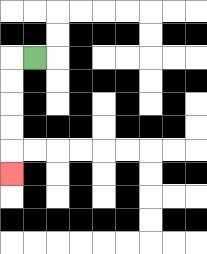{'start': '[1, 2]', 'end': '[0, 7]', 'path_directions': 'L,D,D,D,D,D', 'path_coordinates': '[[1, 2], [0, 2], [0, 3], [0, 4], [0, 5], [0, 6], [0, 7]]'}